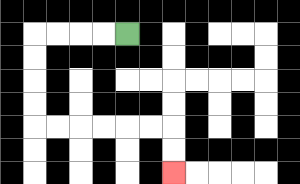{'start': '[5, 1]', 'end': '[7, 7]', 'path_directions': 'L,L,L,L,D,D,D,D,R,R,R,R,R,R,D,D', 'path_coordinates': '[[5, 1], [4, 1], [3, 1], [2, 1], [1, 1], [1, 2], [1, 3], [1, 4], [1, 5], [2, 5], [3, 5], [4, 5], [5, 5], [6, 5], [7, 5], [7, 6], [7, 7]]'}